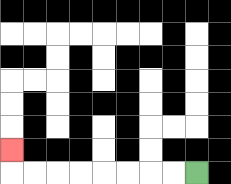{'start': '[8, 7]', 'end': '[0, 6]', 'path_directions': 'L,L,L,L,L,L,L,L,U', 'path_coordinates': '[[8, 7], [7, 7], [6, 7], [5, 7], [4, 7], [3, 7], [2, 7], [1, 7], [0, 7], [0, 6]]'}